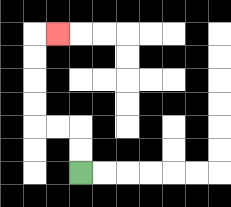{'start': '[3, 7]', 'end': '[2, 1]', 'path_directions': 'U,U,L,L,U,U,U,U,R', 'path_coordinates': '[[3, 7], [3, 6], [3, 5], [2, 5], [1, 5], [1, 4], [1, 3], [1, 2], [1, 1], [2, 1]]'}